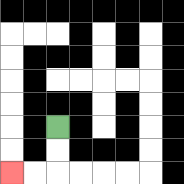{'start': '[2, 5]', 'end': '[0, 7]', 'path_directions': 'D,D,L,L', 'path_coordinates': '[[2, 5], [2, 6], [2, 7], [1, 7], [0, 7]]'}